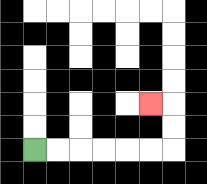{'start': '[1, 6]', 'end': '[6, 4]', 'path_directions': 'R,R,R,R,R,R,U,U,L', 'path_coordinates': '[[1, 6], [2, 6], [3, 6], [4, 6], [5, 6], [6, 6], [7, 6], [7, 5], [7, 4], [6, 4]]'}